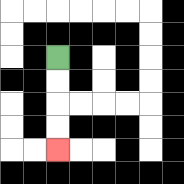{'start': '[2, 2]', 'end': '[2, 6]', 'path_directions': 'D,D,D,D', 'path_coordinates': '[[2, 2], [2, 3], [2, 4], [2, 5], [2, 6]]'}